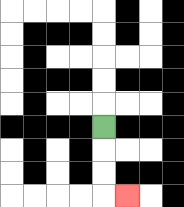{'start': '[4, 5]', 'end': '[5, 8]', 'path_directions': 'D,D,D,R', 'path_coordinates': '[[4, 5], [4, 6], [4, 7], [4, 8], [5, 8]]'}